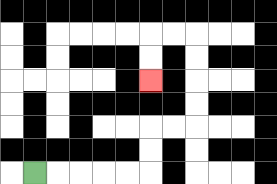{'start': '[1, 7]', 'end': '[6, 3]', 'path_directions': 'R,R,R,R,R,U,U,R,R,U,U,U,U,L,L,D,D', 'path_coordinates': '[[1, 7], [2, 7], [3, 7], [4, 7], [5, 7], [6, 7], [6, 6], [6, 5], [7, 5], [8, 5], [8, 4], [8, 3], [8, 2], [8, 1], [7, 1], [6, 1], [6, 2], [6, 3]]'}